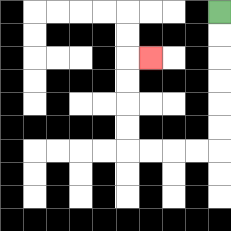{'start': '[9, 0]', 'end': '[6, 2]', 'path_directions': 'D,D,D,D,D,D,L,L,L,L,U,U,U,U,R', 'path_coordinates': '[[9, 0], [9, 1], [9, 2], [9, 3], [9, 4], [9, 5], [9, 6], [8, 6], [7, 6], [6, 6], [5, 6], [5, 5], [5, 4], [5, 3], [5, 2], [6, 2]]'}